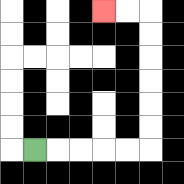{'start': '[1, 6]', 'end': '[4, 0]', 'path_directions': 'R,R,R,R,R,U,U,U,U,U,U,L,L', 'path_coordinates': '[[1, 6], [2, 6], [3, 6], [4, 6], [5, 6], [6, 6], [6, 5], [6, 4], [6, 3], [6, 2], [6, 1], [6, 0], [5, 0], [4, 0]]'}